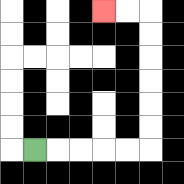{'start': '[1, 6]', 'end': '[4, 0]', 'path_directions': 'R,R,R,R,R,U,U,U,U,U,U,L,L', 'path_coordinates': '[[1, 6], [2, 6], [3, 6], [4, 6], [5, 6], [6, 6], [6, 5], [6, 4], [6, 3], [6, 2], [6, 1], [6, 0], [5, 0], [4, 0]]'}